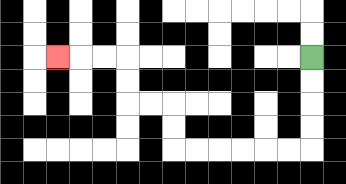{'start': '[13, 2]', 'end': '[2, 2]', 'path_directions': 'D,D,D,D,L,L,L,L,L,L,U,U,L,L,U,U,L,L,L', 'path_coordinates': '[[13, 2], [13, 3], [13, 4], [13, 5], [13, 6], [12, 6], [11, 6], [10, 6], [9, 6], [8, 6], [7, 6], [7, 5], [7, 4], [6, 4], [5, 4], [5, 3], [5, 2], [4, 2], [3, 2], [2, 2]]'}